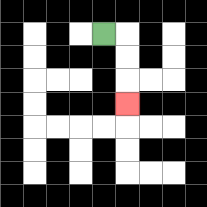{'start': '[4, 1]', 'end': '[5, 4]', 'path_directions': 'R,D,D,D', 'path_coordinates': '[[4, 1], [5, 1], [5, 2], [5, 3], [5, 4]]'}